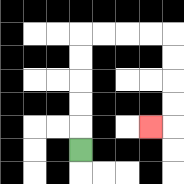{'start': '[3, 6]', 'end': '[6, 5]', 'path_directions': 'U,U,U,U,U,R,R,R,R,D,D,D,D,L', 'path_coordinates': '[[3, 6], [3, 5], [3, 4], [3, 3], [3, 2], [3, 1], [4, 1], [5, 1], [6, 1], [7, 1], [7, 2], [7, 3], [7, 4], [7, 5], [6, 5]]'}